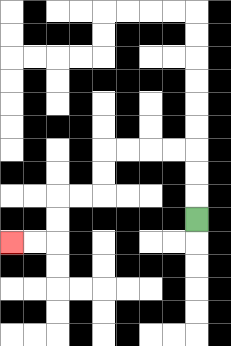{'start': '[8, 9]', 'end': '[0, 10]', 'path_directions': 'U,U,U,L,L,L,L,D,D,L,L,D,D,L,L', 'path_coordinates': '[[8, 9], [8, 8], [8, 7], [8, 6], [7, 6], [6, 6], [5, 6], [4, 6], [4, 7], [4, 8], [3, 8], [2, 8], [2, 9], [2, 10], [1, 10], [0, 10]]'}